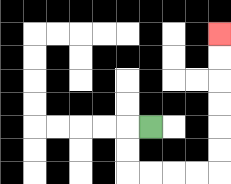{'start': '[6, 5]', 'end': '[9, 1]', 'path_directions': 'L,D,D,R,R,R,R,U,U,U,U,U,U', 'path_coordinates': '[[6, 5], [5, 5], [5, 6], [5, 7], [6, 7], [7, 7], [8, 7], [9, 7], [9, 6], [9, 5], [9, 4], [9, 3], [9, 2], [9, 1]]'}